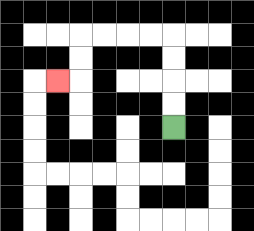{'start': '[7, 5]', 'end': '[2, 3]', 'path_directions': 'U,U,U,U,L,L,L,L,D,D,L', 'path_coordinates': '[[7, 5], [7, 4], [7, 3], [7, 2], [7, 1], [6, 1], [5, 1], [4, 1], [3, 1], [3, 2], [3, 3], [2, 3]]'}